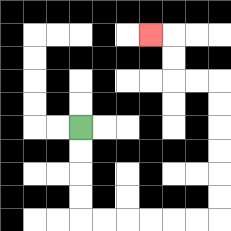{'start': '[3, 5]', 'end': '[6, 1]', 'path_directions': 'D,D,D,D,R,R,R,R,R,R,U,U,U,U,U,U,L,L,U,U,L', 'path_coordinates': '[[3, 5], [3, 6], [3, 7], [3, 8], [3, 9], [4, 9], [5, 9], [6, 9], [7, 9], [8, 9], [9, 9], [9, 8], [9, 7], [9, 6], [9, 5], [9, 4], [9, 3], [8, 3], [7, 3], [7, 2], [7, 1], [6, 1]]'}